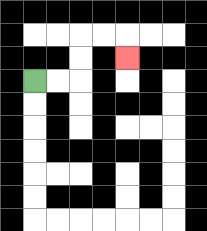{'start': '[1, 3]', 'end': '[5, 2]', 'path_directions': 'R,R,U,U,R,R,D', 'path_coordinates': '[[1, 3], [2, 3], [3, 3], [3, 2], [3, 1], [4, 1], [5, 1], [5, 2]]'}